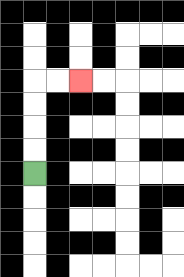{'start': '[1, 7]', 'end': '[3, 3]', 'path_directions': 'U,U,U,U,R,R', 'path_coordinates': '[[1, 7], [1, 6], [1, 5], [1, 4], [1, 3], [2, 3], [3, 3]]'}